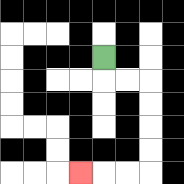{'start': '[4, 2]', 'end': '[3, 7]', 'path_directions': 'D,R,R,D,D,D,D,L,L,L', 'path_coordinates': '[[4, 2], [4, 3], [5, 3], [6, 3], [6, 4], [6, 5], [6, 6], [6, 7], [5, 7], [4, 7], [3, 7]]'}